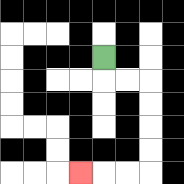{'start': '[4, 2]', 'end': '[3, 7]', 'path_directions': 'D,R,R,D,D,D,D,L,L,L', 'path_coordinates': '[[4, 2], [4, 3], [5, 3], [6, 3], [6, 4], [6, 5], [6, 6], [6, 7], [5, 7], [4, 7], [3, 7]]'}